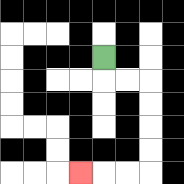{'start': '[4, 2]', 'end': '[3, 7]', 'path_directions': 'D,R,R,D,D,D,D,L,L,L', 'path_coordinates': '[[4, 2], [4, 3], [5, 3], [6, 3], [6, 4], [6, 5], [6, 6], [6, 7], [5, 7], [4, 7], [3, 7]]'}